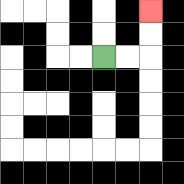{'start': '[4, 2]', 'end': '[6, 0]', 'path_directions': 'R,R,U,U', 'path_coordinates': '[[4, 2], [5, 2], [6, 2], [6, 1], [6, 0]]'}